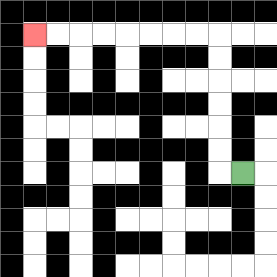{'start': '[10, 7]', 'end': '[1, 1]', 'path_directions': 'L,U,U,U,U,U,U,L,L,L,L,L,L,L,L', 'path_coordinates': '[[10, 7], [9, 7], [9, 6], [9, 5], [9, 4], [9, 3], [9, 2], [9, 1], [8, 1], [7, 1], [6, 1], [5, 1], [4, 1], [3, 1], [2, 1], [1, 1]]'}